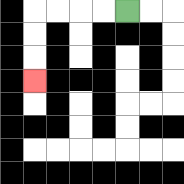{'start': '[5, 0]', 'end': '[1, 3]', 'path_directions': 'L,L,L,L,D,D,D', 'path_coordinates': '[[5, 0], [4, 0], [3, 0], [2, 0], [1, 0], [1, 1], [1, 2], [1, 3]]'}